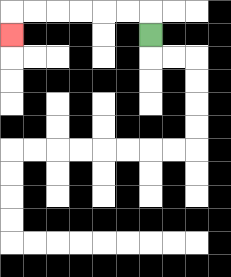{'start': '[6, 1]', 'end': '[0, 1]', 'path_directions': 'U,L,L,L,L,L,L,D', 'path_coordinates': '[[6, 1], [6, 0], [5, 0], [4, 0], [3, 0], [2, 0], [1, 0], [0, 0], [0, 1]]'}